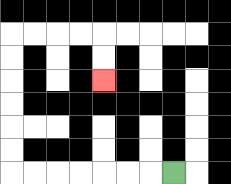{'start': '[7, 7]', 'end': '[4, 3]', 'path_directions': 'L,L,L,L,L,L,L,U,U,U,U,U,U,R,R,R,R,D,D', 'path_coordinates': '[[7, 7], [6, 7], [5, 7], [4, 7], [3, 7], [2, 7], [1, 7], [0, 7], [0, 6], [0, 5], [0, 4], [0, 3], [0, 2], [0, 1], [1, 1], [2, 1], [3, 1], [4, 1], [4, 2], [4, 3]]'}